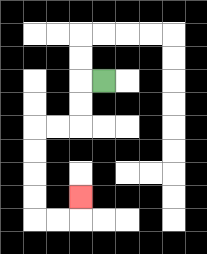{'start': '[4, 3]', 'end': '[3, 8]', 'path_directions': 'L,D,D,L,L,D,D,D,D,R,R,U', 'path_coordinates': '[[4, 3], [3, 3], [3, 4], [3, 5], [2, 5], [1, 5], [1, 6], [1, 7], [1, 8], [1, 9], [2, 9], [3, 9], [3, 8]]'}